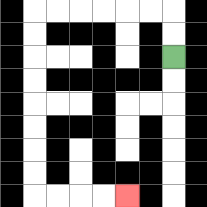{'start': '[7, 2]', 'end': '[5, 8]', 'path_directions': 'U,U,L,L,L,L,L,L,D,D,D,D,D,D,D,D,R,R,R,R', 'path_coordinates': '[[7, 2], [7, 1], [7, 0], [6, 0], [5, 0], [4, 0], [3, 0], [2, 0], [1, 0], [1, 1], [1, 2], [1, 3], [1, 4], [1, 5], [1, 6], [1, 7], [1, 8], [2, 8], [3, 8], [4, 8], [5, 8]]'}